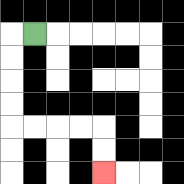{'start': '[1, 1]', 'end': '[4, 7]', 'path_directions': 'L,D,D,D,D,R,R,R,R,D,D', 'path_coordinates': '[[1, 1], [0, 1], [0, 2], [0, 3], [0, 4], [0, 5], [1, 5], [2, 5], [3, 5], [4, 5], [4, 6], [4, 7]]'}